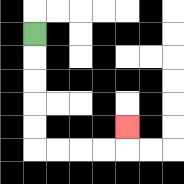{'start': '[1, 1]', 'end': '[5, 5]', 'path_directions': 'D,D,D,D,D,R,R,R,R,U', 'path_coordinates': '[[1, 1], [1, 2], [1, 3], [1, 4], [1, 5], [1, 6], [2, 6], [3, 6], [4, 6], [5, 6], [5, 5]]'}